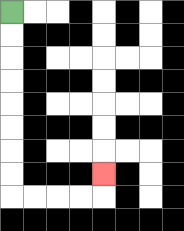{'start': '[0, 0]', 'end': '[4, 7]', 'path_directions': 'D,D,D,D,D,D,D,D,R,R,R,R,U', 'path_coordinates': '[[0, 0], [0, 1], [0, 2], [0, 3], [0, 4], [0, 5], [0, 6], [0, 7], [0, 8], [1, 8], [2, 8], [3, 8], [4, 8], [4, 7]]'}